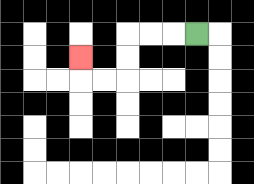{'start': '[8, 1]', 'end': '[3, 2]', 'path_directions': 'L,L,L,D,D,L,L,U', 'path_coordinates': '[[8, 1], [7, 1], [6, 1], [5, 1], [5, 2], [5, 3], [4, 3], [3, 3], [3, 2]]'}